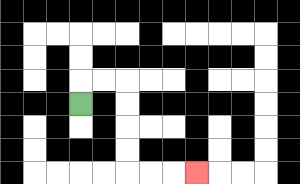{'start': '[3, 4]', 'end': '[8, 7]', 'path_directions': 'U,R,R,D,D,D,D,R,R,R', 'path_coordinates': '[[3, 4], [3, 3], [4, 3], [5, 3], [5, 4], [5, 5], [5, 6], [5, 7], [6, 7], [7, 7], [8, 7]]'}